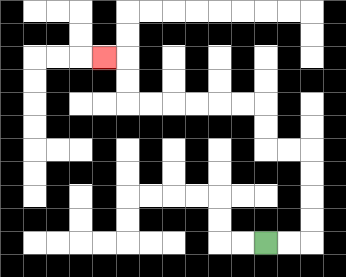{'start': '[11, 10]', 'end': '[4, 2]', 'path_directions': 'R,R,U,U,U,U,L,L,U,U,L,L,L,L,L,L,U,U,L', 'path_coordinates': '[[11, 10], [12, 10], [13, 10], [13, 9], [13, 8], [13, 7], [13, 6], [12, 6], [11, 6], [11, 5], [11, 4], [10, 4], [9, 4], [8, 4], [7, 4], [6, 4], [5, 4], [5, 3], [5, 2], [4, 2]]'}